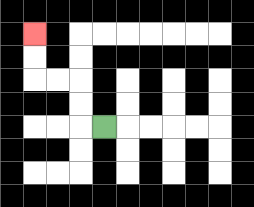{'start': '[4, 5]', 'end': '[1, 1]', 'path_directions': 'L,U,U,L,L,U,U', 'path_coordinates': '[[4, 5], [3, 5], [3, 4], [3, 3], [2, 3], [1, 3], [1, 2], [1, 1]]'}